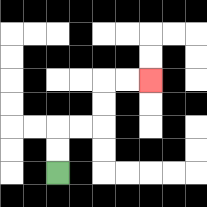{'start': '[2, 7]', 'end': '[6, 3]', 'path_directions': 'U,U,R,R,U,U,R,R', 'path_coordinates': '[[2, 7], [2, 6], [2, 5], [3, 5], [4, 5], [4, 4], [4, 3], [5, 3], [6, 3]]'}